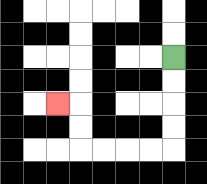{'start': '[7, 2]', 'end': '[2, 4]', 'path_directions': 'D,D,D,D,L,L,L,L,U,U,L', 'path_coordinates': '[[7, 2], [7, 3], [7, 4], [7, 5], [7, 6], [6, 6], [5, 6], [4, 6], [3, 6], [3, 5], [3, 4], [2, 4]]'}